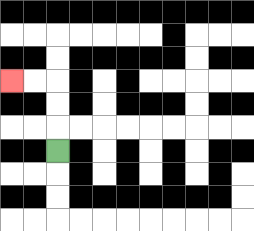{'start': '[2, 6]', 'end': '[0, 3]', 'path_directions': 'U,U,U,L,L', 'path_coordinates': '[[2, 6], [2, 5], [2, 4], [2, 3], [1, 3], [0, 3]]'}